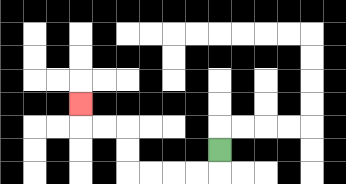{'start': '[9, 6]', 'end': '[3, 4]', 'path_directions': 'D,L,L,L,L,U,U,L,L,U', 'path_coordinates': '[[9, 6], [9, 7], [8, 7], [7, 7], [6, 7], [5, 7], [5, 6], [5, 5], [4, 5], [3, 5], [3, 4]]'}